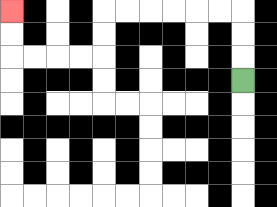{'start': '[10, 3]', 'end': '[0, 0]', 'path_directions': 'U,U,U,L,L,L,L,L,L,D,D,L,L,L,L,U,U', 'path_coordinates': '[[10, 3], [10, 2], [10, 1], [10, 0], [9, 0], [8, 0], [7, 0], [6, 0], [5, 0], [4, 0], [4, 1], [4, 2], [3, 2], [2, 2], [1, 2], [0, 2], [0, 1], [0, 0]]'}